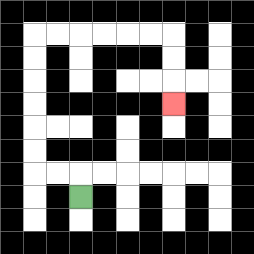{'start': '[3, 8]', 'end': '[7, 4]', 'path_directions': 'U,L,L,U,U,U,U,U,U,R,R,R,R,R,R,D,D,D', 'path_coordinates': '[[3, 8], [3, 7], [2, 7], [1, 7], [1, 6], [1, 5], [1, 4], [1, 3], [1, 2], [1, 1], [2, 1], [3, 1], [4, 1], [5, 1], [6, 1], [7, 1], [7, 2], [7, 3], [7, 4]]'}